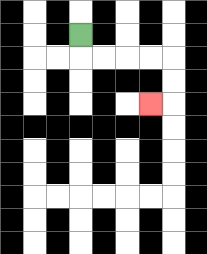{'start': '[3, 1]', 'end': '[6, 4]', 'path_directions': 'D,R,R,R,R,D,D,L', 'path_coordinates': '[[3, 1], [3, 2], [4, 2], [5, 2], [6, 2], [7, 2], [7, 3], [7, 4], [6, 4]]'}